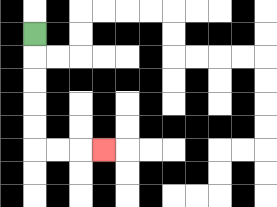{'start': '[1, 1]', 'end': '[4, 6]', 'path_directions': 'D,D,D,D,D,R,R,R', 'path_coordinates': '[[1, 1], [1, 2], [1, 3], [1, 4], [1, 5], [1, 6], [2, 6], [3, 6], [4, 6]]'}